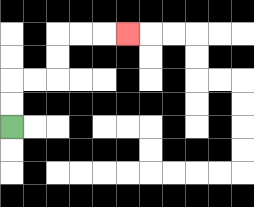{'start': '[0, 5]', 'end': '[5, 1]', 'path_directions': 'U,U,R,R,U,U,R,R,R', 'path_coordinates': '[[0, 5], [0, 4], [0, 3], [1, 3], [2, 3], [2, 2], [2, 1], [3, 1], [4, 1], [5, 1]]'}